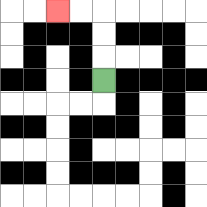{'start': '[4, 3]', 'end': '[2, 0]', 'path_directions': 'U,U,U,L,L', 'path_coordinates': '[[4, 3], [4, 2], [4, 1], [4, 0], [3, 0], [2, 0]]'}